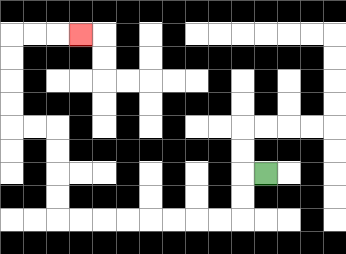{'start': '[11, 7]', 'end': '[3, 1]', 'path_directions': 'L,D,D,L,L,L,L,L,L,L,L,U,U,U,U,L,L,U,U,U,U,R,R,R', 'path_coordinates': '[[11, 7], [10, 7], [10, 8], [10, 9], [9, 9], [8, 9], [7, 9], [6, 9], [5, 9], [4, 9], [3, 9], [2, 9], [2, 8], [2, 7], [2, 6], [2, 5], [1, 5], [0, 5], [0, 4], [0, 3], [0, 2], [0, 1], [1, 1], [2, 1], [3, 1]]'}